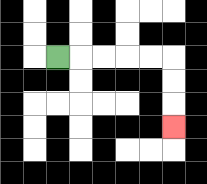{'start': '[2, 2]', 'end': '[7, 5]', 'path_directions': 'R,R,R,R,R,D,D,D', 'path_coordinates': '[[2, 2], [3, 2], [4, 2], [5, 2], [6, 2], [7, 2], [7, 3], [7, 4], [7, 5]]'}